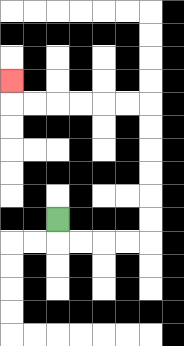{'start': '[2, 9]', 'end': '[0, 3]', 'path_directions': 'D,R,R,R,R,U,U,U,U,U,U,L,L,L,L,L,L,U', 'path_coordinates': '[[2, 9], [2, 10], [3, 10], [4, 10], [5, 10], [6, 10], [6, 9], [6, 8], [6, 7], [6, 6], [6, 5], [6, 4], [5, 4], [4, 4], [3, 4], [2, 4], [1, 4], [0, 4], [0, 3]]'}